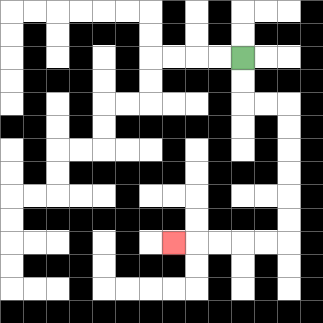{'start': '[10, 2]', 'end': '[7, 10]', 'path_directions': 'D,D,R,R,D,D,D,D,D,D,L,L,L,L,L', 'path_coordinates': '[[10, 2], [10, 3], [10, 4], [11, 4], [12, 4], [12, 5], [12, 6], [12, 7], [12, 8], [12, 9], [12, 10], [11, 10], [10, 10], [9, 10], [8, 10], [7, 10]]'}